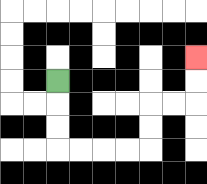{'start': '[2, 3]', 'end': '[8, 2]', 'path_directions': 'D,D,D,R,R,R,R,U,U,R,R,U,U', 'path_coordinates': '[[2, 3], [2, 4], [2, 5], [2, 6], [3, 6], [4, 6], [5, 6], [6, 6], [6, 5], [6, 4], [7, 4], [8, 4], [8, 3], [8, 2]]'}